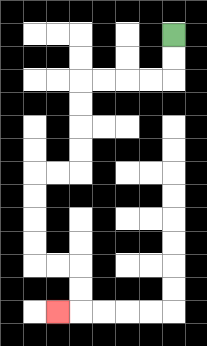{'start': '[7, 1]', 'end': '[2, 13]', 'path_directions': 'D,D,L,L,L,L,D,D,D,D,L,L,D,D,D,D,R,R,D,D,L', 'path_coordinates': '[[7, 1], [7, 2], [7, 3], [6, 3], [5, 3], [4, 3], [3, 3], [3, 4], [3, 5], [3, 6], [3, 7], [2, 7], [1, 7], [1, 8], [1, 9], [1, 10], [1, 11], [2, 11], [3, 11], [3, 12], [3, 13], [2, 13]]'}